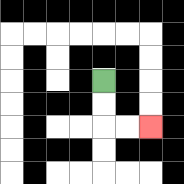{'start': '[4, 3]', 'end': '[6, 5]', 'path_directions': 'D,D,R,R', 'path_coordinates': '[[4, 3], [4, 4], [4, 5], [5, 5], [6, 5]]'}